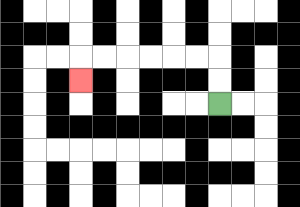{'start': '[9, 4]', 'end': '[3, 3]', 'path_directions': 'U,U,L,L,L,L,L,L,D', 'path_coordinates': '[[9, 4], [9, 3], [9, 2], [8, 2], [7, 2], [6, 2], [5, 2], [4, 2], [3, 2], [3, 3]]'}